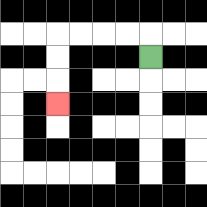{'start': '[6, 2]', 'end': '[2, 4]', 'path_directions': 'U,L,L,L,L,D,D,D', 'path_coordinates': '[[6, 2], [6, 1], [5, 1], [4, 1], [3, 1], [2, 1], [2, 2], [2, 3], [2, 4]]'}